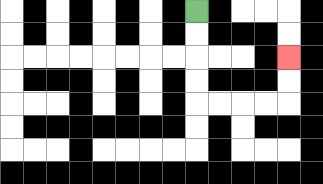{'start': '[8, 0]', 'end': '[12, 2]', 'path_directions': 'D,D,D,D,R,R,R,R,U,U', 'path_coordinates': '[[8, 0], [8, 1], [8, 2], [8, 3], [8, 4], [9, 4], [10, 4], [11, 4], [12, 4], [12, 3], [12, 2]]'}